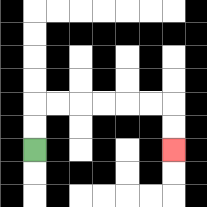{'start': '[1, 6]', 'end': '[7, 6]', 'path_directions': 'U,U,R,R,R,R,R,R,D,D', 'path_coordinates': '[[1, 6], [1, 5], [1, 4], [2, 4], [3, 4], [4, 4], [5, 4], [6, 4], [7, 4], [7, 5], [7, 6]]'}